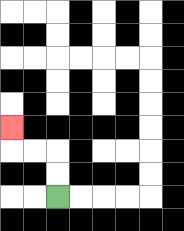{'start': '[2, 8]', 'end': '[0, 5]', 'path_directions': 'U,U,L,L,U', 'path_coordinates': '[[2, 8], [2, 7], [2, 6], [1, 6], [0, 6], [0, 5]]'}